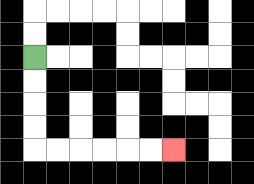{'start': '[1, 2]', 'end': '[7, 6]', 'path_directions': 'D,D,D,D,R,R,R,R,R,R', 'path_coordinates': '[[1, 2], [1, 3], [1, 4], [1, 5], [1, 6], [2, 6], [3, 6], [4, 6], [5, 6], [6, 6], [7, 6]]'}